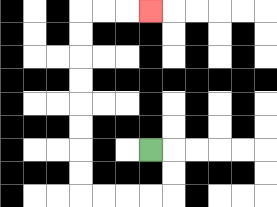{'start': '[6, 6]', 'end': '[6, 0]', 'path_directions': 'R,D,D,L,L,L,L,U,U,U,U,U,U,U,U,R,R,R', 'path_coordinates': '[[6, 6], [7, 6], [7, 7], [7, 8], [6, 8], [5, 8], [4, 8], [3, 8], [3, 7], [3, 6], [3, 5], [3, 4], [3, 3], [3, 2], [3, 1], [3, 0], [4, 0], [5, 0], [6, 0]]'}